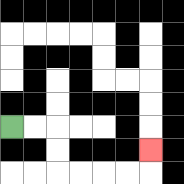{'start': '[0, 5]', 'end': '[6, 6]', 'path_directions': 'R,R,D,D,R,R,R,R,U', 'path_coordinates': '[[0, 5], [1, 5], [2, 5], [2, 6], [2, 7], [3, 7], [4, 7], [5, 7], [6, 7], [6, 6]]'}